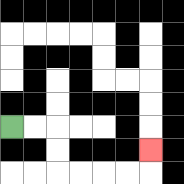{'start': '[0, 5]', 'end': '[6, 6]', 'path_directions': 'R,R,D,D,R,R,R,R,U', 'path_coordinates': '[[0, 5], [1, 5], [2, 5], [2, 6], [2, 7], [3, 7], [4, 7], [5, 7], [6, 7], [6, 6]]'}